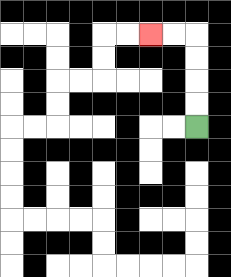{'start': '[8, 5]', 'end': '[6, 1]', 'path_directions': 'U,U,U,U,L,L', 'path_coordinates': '[[8, 5], [8, 4], [8, 3], [8, 2], [8, 1], [7, 1], [6, 1]]'}